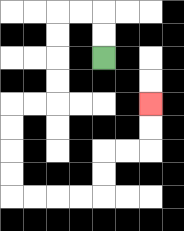{'start': '[4, 2]', 'end': '[6, 4]', 'path_directions': 'U,U,L,L,D,D,D,D,L,L,D,D,D,D,R,R,R,R,U,U,R,R,U,U', 'path_coordinates': '[[4, 2], [4, 1], [4, 0], [3, 0], [2, 0], [2, 1], [2, 2], [2, 3], [2, 4], [1, 4], [0, 4], [0, 5], [0, 6], [0, 7], [0, 8], [1, 8], [2, 8], [3, 8], [4, 8], [4, 7], [4, 6], [5, 6], [6, 6], [6, 5], [6, 4]]'}